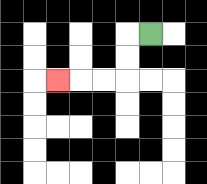{'start': '[6, 1]', 'end': '[2, 3]', 'path_directions': 'L,D,D,L,L,L', 'path_coordinates': '[[6, 1], [5, 1], [5, 2], [5, 3], [4, 3], [3, 3], [2, 3]]'}